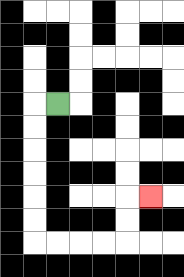{'start': '[2, 4]', 'end': '[6, 8]', 'path_directions': 'L,D,D,D,D,D,D,R,R,R,R,U,U,R', 'path_coordinates': '[[2, 4], [1, 4], [1, 5], [1, 6], [1, 7], [1, 8], [1, 9], [1, 10], [2, 10], [3, 10], [4, 10], [5, 10], [5, 9], [5, 8], [6, 8]]'}